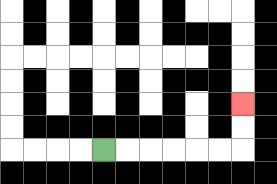{'start': '[4, 6]', 'end': '[10, 4]', 'path_directions': 'R,R,R,R,R,R,U,U', 'path_coordinates': '[[4, 6], [5, 6], [6, 6], [7, 6], [8, 6], [9, 6], [10, 6], [10, 5], [10, 4]]'}